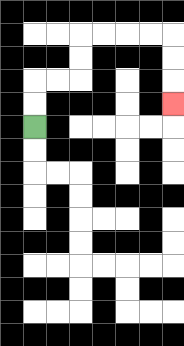{'start': '[1, 5]', 'end': '[7, 4]', 'path_directions': 'U,U,R,R,U,U,R,R,R,R,D,D,D', 'path_coordinates': '[[1, 5], [1, 4], [1, 3], [2, 3], [3, 3], [3, 2], [3, 1], [4, 1], [5, 1], [6, 1], [7, 1], [7, 2], [7, 3], [7, 4]]'}